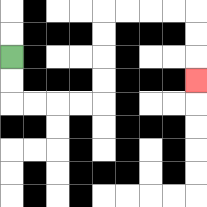{'start': '[0, 2]', 'end': '[8, 3]', 'path_directions': 'D,D,R,R,R,R,U,U,U,U,R,R,R,R,D,D,D', 'path_coordinates': '[[0, 2], [0, 3], [0, 4], [1, 4], [2, 4], [3, 4], [4, 4], [4, 3], [4, 2], [4, 1], [4, 0], [5, 0], [6, 0], [7, 0], [8, 0], [8, 1], [8, 2], [8, 3]]'}